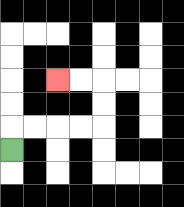{'start': '[0, 6]', 'end': '[2, 3]', 'path_directions': 'U,R,R,R,R,U,U,L,L', 'path_coordinates': '[[0, 6], [0, 5], [1, 5], [2, 5], [3, 5], [4, 5], [4, 4], [4, 3], [3, 3], [2, 3]]'}